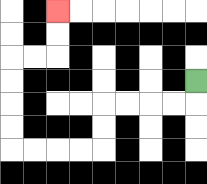{'start': '[8, 3]', 'end': '[2, 0]', 'path_directions': 'D,L,L,L,L,D,D,L,L,L,L,U,U,U,U,R,R,U,U', 'path_coordinates': '[[8, 3], [8, 4], [7, 4], [6, 4], [5, 4], [4, 4], [4, 5], [4, 6], [3, 6], [2, 6], [1, 6], [0, 6], [0, 5], [0, 4], [0, 3], [0, 2], [1, 2], [2, 2], [2, 1], [2, 0]]'}